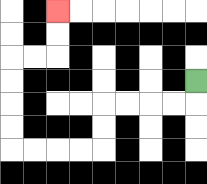{'start': '[8, 3]', 'end': '[2, 0]', 'path_directions': 'D,L,L,L,L,D,D,L,L,L,L,U,U,U,U,R,R,U,U', 'path_coordinates': '[[8, 3], [8, 4], [7, 4], [6, 4], [5, 4], [4, 4], [4, 5], [4, 6], [3, 6], [2, 6], [1, 6], [0, 6], [0, 5], [0, 4], [0, 3], [0, 2], [1, 2], [2, 2], [2, 1], [2, 0]]'}